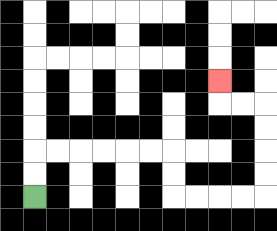{'start': '[1, 8]', 'end': '[9, 3]', 'path_directions': 'U,U,R,R,R,R,R,R,D,D,R,R,R,R,U,U,U,U,L,L,U', 'path_coordinates': '[[1, 8], [1, 7], [1, 6], [2, 6], [3, 6], [4, 6], [5, 6], [6, 6], [7, 6], [7, 7], [7, 8], [8, 8], [9, 8], [10, 8], [11, 8], [11, 7], [11, 6], [11, 5], [11, 4], [10, 4], [9, 4], [9, 3]]'}